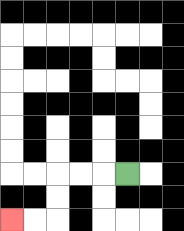{'start': '[5, 7]', 'end': '[0, 9]', 'path_directions': 'L,L,L,D,D,L,L', 'path_coordinates': '[[5, 7], [4, 7], [3, 7], [2, 7], [2, 8], [2, 9], [1, 9], [0, 9]]'}